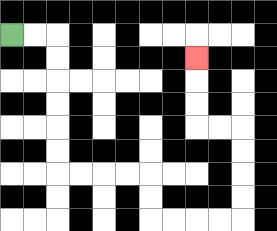{'start': '[0, 1]', 'end': '[8, 2]', 'path_directions': 'R,R,D,D,D,D,D,D,R,R,R,R,D,D,R,R,R,R,U,U,U,U,L,L,U,U,U', 'path_coordinates': '[[0, 1], [1, 1], [2, 1], [2, 2], [2, 3], [2, 4], [2, 5], [2, 6], [2, 7], [3, 7], [4, 7], [5, 7], [6, 7], [6, 8], [6, 9], [7, 9], [8, 9], [9, 9], [10, 9], [10, 8], [10, 7], [10, 6], [10, 5], [9, 5], [8, 5], [8, 4], [8, 3], [8, 2]]'}